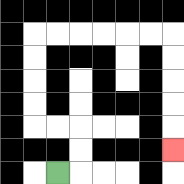{'start': '[2, 7]', 'end': '[7, 6]', 'path_directions': 'R,U,U,L,L,U,U,U,U,R,R,R,R,R,R,D,D,D,D,D', 'path_coordinates': '[[2, 7], [3, 7], [3, 6], [3, 5], [2, 5], [1, 5], [1, 4], [1, 3], [1, 2], [1, 1], [2, 1], [3, 1], [4, 1], [5, 1], [6, 1], [7, 1], [7, 2], [7, 3], [7, 4], [7, 5], [7, 6]]'}